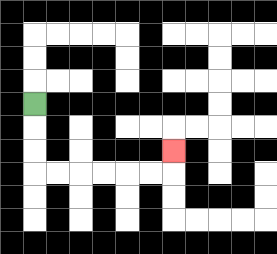{'start': '[1, 4]', 'end': '[7, 6]', 'path_directions': 'D,D,D,R,R,R,R,R,R,U', 'path_coordinates': '[[1, 4], [1, 5], [1, 6], [1, 7], [2, 7], [3, 7], [4, 7], [5, 7], [6, 7], [7, 7], [7, 6]]'}